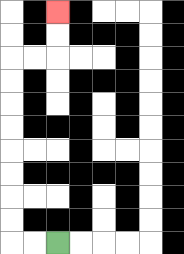{'start': '[2, 10]', 'end': '[2, 0]', 'path_directions': 'L,L,U,U,U,U,U,U,U,U,R,R,U,U', 'path_coordinates': '[[2, 10], [1, 10], [0, 10], [0, 9], [0, 8], [0, 7], [0, 6], [0, 5], [0, 4], [0, 3], [0, 2], [1, 2], [2, 2], [2, 1], [2, 0]]'}